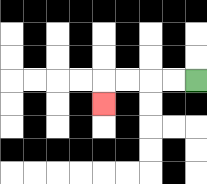{'start': '[8, 3]', 'end': '[4, 4]', 'path_directions': 'L,L,L,L,D', 'path_coordinates': '[[8, 3], [7, 3], [6, 3], [5, 3], [4, 3], [4, 4]]'}